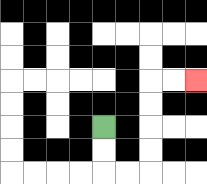{'start': '[4, 5]', 'end': '[8, 3]', 'path_directions': 'D,D,R,R,U,U,U,U,R,R', 'path_coordinates': '[[4, 5], [4, 6], [4, 7], [5, 7], [6, 7], [6, 6], [6, 5], [6, 4], [6, 3], [7, 3], [8, 3]]'}